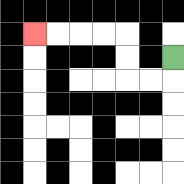{'start': '[7, 2]', 'end': '[1, 1]', 'path_directions': 'D,L,L,U,U,L,L,L,L', 'path_coordinates': '[[7, 2], [7, 3], [6, 3], [5, 3], [5, 2], [5, 1], [4, 1], [3, 1], [2, 1], [1, 1]]'}